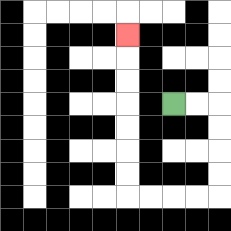{'start': '[7, 4]', 'end': '[5, 1]', 'path_directions': 'R,R,D,D,D,D,L,L,L,L,U,U,U,U,U,U,U', 'path_coordinates': '[[7, 4], [8, 4], [9, 4], [9, 5], [9, 6], [9, 7], [9, 8], [8, 8], [7, 8], [6, 8], [5, 8], [5, 7], [5, 6], [5, 5], [5, 4], [5, 3], [5, 2], [5, 1]]'}